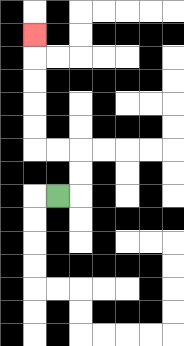{'start': '[2, 8]', 'end': '[1, 1]', 'path_directions': 'R,U,U,L,L,U,U,U,U,U', 'path_coordinates': '[[2, 8], [3, 8], [3, 7], [3, 6], [2, 6], [1, 6], [1, 5], [1, 4], [1, 3], [1, 2], [1, 1]]'}